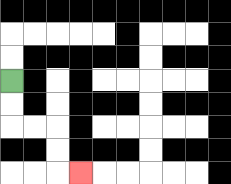{'start': '[0, 3]', 'end': '[3, 7]', 'path_directions': 'D,D,R,R,D,D,R', 'path_coordinates': '[[0, 3], [0, 4], [0, 5], [1, 5], [2, 5], [2, 6], [2, 7], [3, 7]]'}